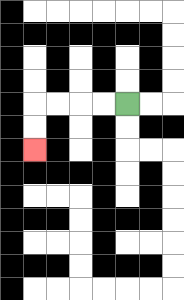{'start': '[5, 4]', 'end': '[1, 6]', 'path_directions': 'L,L,L,L,D,D', 'path_coordinates': '[[5, 4], [4, 4], [3, 4], [2, 4], [1, 4], [1, 5], [1, 6]]'}